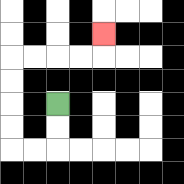{'start': '[2, 4]', 'end': '[4, 1]', 'path_directions': 'D,D,L,L,U,U,U,U,R,R,R,R,U', 'path_coordinates': '[[2, 4], [2, 5], [2, 6], [1, 6], [0, 6], [0, 5], [0, 4], [0, 3], [0, 2], [1, 2], [2, 2], [3, 2], [4, 2], [4, 1]]'}